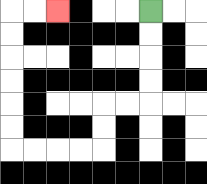{'start': '[6, 0]', 'end': '[2, 0]', 'path_directions': 'D,D,D,D,L,L,D,D,L,L,L,L,U,U,U,U,U,U,R,R', 'path_coordinates': '[[6, 0], [6, 1], [6, 2], [6, 3], [6, 4], [5, 4], [4, 4], [4, 5], [4, 6], [3, 6], [2, 6], [1, 6], [0, 6], [0, 5], [0, 4], [0, 3], [0, 2], [0, 1], [0, 0], [1, 0], [2, 0]]'}